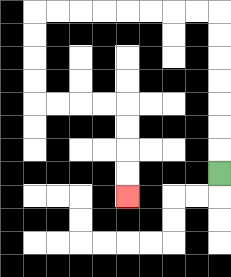{'start': '[9, 7]', 'end': '[5, 8]', 'path_directions': 'U,U,U,U,U,U,U,L,L,L,L,L,L,L,L,D,D,D,D,R,R,R,R,D,D,D,D', 'path_coordinates': '[[9, 7], [9, 6], [9, 5], [9, 4], [9, 3], [9, 2], [9, 1], [9, 0], [8, 0], [7, 0], [6, 0], [5, 0], [4, 0], [3, 0], [2, 0], [1, 0], [1, 1], [1, 2], [1, 3], [1, 4], [2, 4], [3, 4], [4, 4], [5, 4], [5, 5], [5, 6], [5, 7], [5, 8]]'}